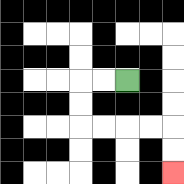{'start': '[5, 3]', 'end': '[7, 7]', 'path_directions': 'L,L,D,D,R,R,R,R,D,D', 'path_coordinates': '[[5, 3], [4, 3], [3, 3], [3, 4], [3, 5], [4, 5], [5, 5], [6, 5], [7, 5], [7, 6], [7, 7]]'}